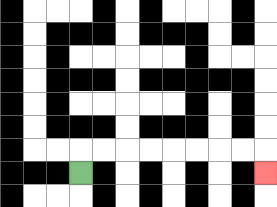{'start': '[3, 7]', 'end': '[11, 7]', 'path_directions': 'U,R,R,R,R,R,R,R,R,D', 'path_coordinates': '[[3, 7], [3, 6], [4, 6], [5, 6], [6, 6], [7, 6], [8, 6], [9, 6], [10, 6], [11, 6], [11, 7]]'}